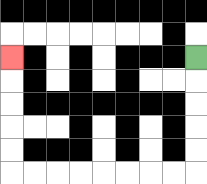{'start': '[8, 2]', 'end': '[0, 2]', 'path_directions': 'D,D,D,D,D,L,L,L,L,L,L,L,L,U,U,U,U,U', 'path_coordinates': '[[8, 2], [8, 3], [8, 4], [8, 5], [8, 6], [8, 7], [7, 7], [6, 7], [5, 7], [4, 7], [3, 7], [2, 7], [1, 7], [0, 7], [0, 6], [0, 5], [0, 4], [0, 3], [0, 2]]'}